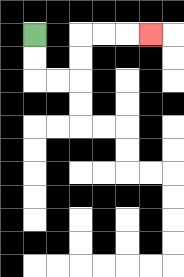{'start': '[1, 1]', 'end': '[6, 1]', 'path_directions': 'D,D,R,R,U,U,R,R,R', 'path_coordinates': '[[1, 1], [1, 2], [1, 3], [2, 3], [3, 3], [3, 2], [3, 1], [4, 1], [5, 1], [6, 1]]'}